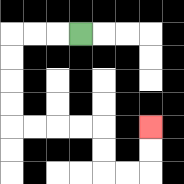{'start': '[3, 1]', 'end': '[6, 5]', 'path_directions': 'L,L,L,D,D,D,D,R,R,R,R,D,D,R,R,U,U', 'path_coordinates': '[[3, 1], [2, 1], [1, 1], [0, 1], [0, 2], [0, 3], [0, 4], [0, 5], [1, 5], [2, 5], [3, 5], [4, 5], [4, 6], [4, 7], [5, 7], [6, 7], [6, 6], [6, 5]]'}